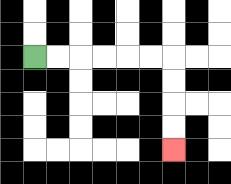{'start': '[1, 2]', 'end': '[7, 6]', 'path_directions': 'R,R,R,R,R,R,D,D,D,D', 'path_coordinates': '[[1, 2], [2, 2], [3, 2], [4, 2], [5, 2], [6, 2], [7, 2], [7, 3], [7, 4], [7, 5], [7, 6]]'}